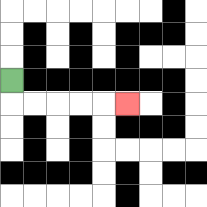{'start': '[0, 3]', 'end': '[5, 4]', 'path_directions': 'D,R,R,R,R,R', 'path_coordinates': '[[0, 3], [0, 4], [1, 4], [2, 4], [3, 4], [4, 4], [5, 4]]'}